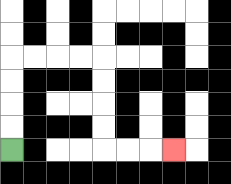{'start': '[0, 6]', 'end': '[7, 6]', 'path_directions': 'U,U,U,U,R,R,R,R,D,D,D,D,R,R,R', 'path_coordinates': '[[0, 6], [0, 5], [0, 4], [0, 3], [0, 2], [1, 2], [2, 2], [3, 2], [4, 2], [4, 3], [4, 4], [4, 5], [4, 6], [5, 6], [6, 6], [7, 6]]'}